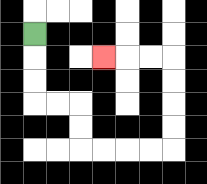{'start': '[1, 1]', 'end': '[4, 2]', 'path_directions': 'D,D,D,R,R,D,D,R,R,R,R,U,U,U,U,L,L,L', 'path_coordinates': '[[1, 1], [1, 2], [1, 3], [1, 4], [2, 4], [3, 4], [3, 5], [3, 6], [4, 6], [5, 6], [6, 6], [7, 6], [7, 5], [7, 4], [7, 3], [7, 2], [6, 2], [5, 2], [4, 2]]'}